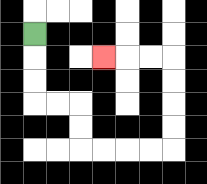{'start': '[1, 1]', 'end': '[4, 2]', 'path_directions': 'D,D,D,R,R,D,D,R,R,R,R,U,U,U,U,L,L,L', 'path_coordinates': '[[1, 1], [1, 2], [1, 3], [1, 4], [2, 4], [3, 4], [3, 5], [3, 6], [4, 6], [5, 6], [6, 6], [7, 6], [7, 5], [7, 4], [7, 3], [7, 2], [6, 2], [5, 2], [4, 2]]'}